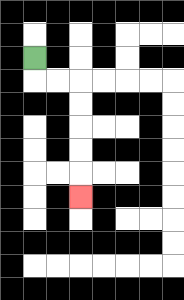{'start': '[1, 2]', 'end': '[3, 8]', 'path_directions': 'D,R,R,D,D,D,D,D', 'path_coordinates': '[[1, 2], [1, 3], [2, 3], [3, 3], [3, 4], [3, 5], [3, 6], [3, 7], [3, 8]]'}